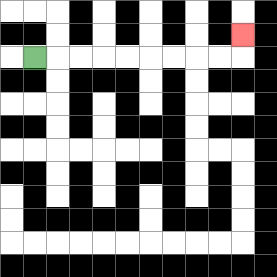{'start': '[1, 2]', 'end': '[10, 1]', 'path_directions': 'R,R,R,R,R,R,R,R,R,U', 'path_coordinates': '[[1, 2], [2, 2], [3, 2], [4, 2], [5, 2], [6, 2], [7, 2], [8, 2], [9, 2], [10, 2], [10, 1]]'}